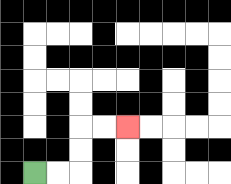{'start': '[1, 7]', 'end': '[5, 5]', 'path_directions': 'R,R,U,U,R,R', 'path_coordinates': '[[1, 7], [2, 7], [3, 7], [3, 6], [3, 5], [4, 5], [5, 5]]'}